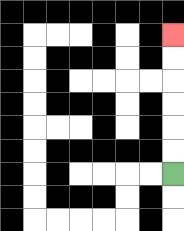{'start': '[7, 7]', 'end': '[7, 1]', 'path_directions': 'U,U,U,U,U,U', 'path_coordinates': '[[7, 7], [7, 6], [7, 5], [7, 4], [7, 3], [7, 2], [7, 1]]'}